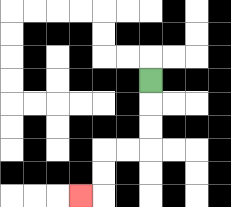{'start': '[6, 3]', 'end': '[3, 8]', 'path_directions': 'D,D,D,L,L,D,D,L', 'path_coordinates': '[[6, 3], [6, 4], [6, 5], [6, 6], [5, 6], [4, 6], [4, 7], [4, 8], [3, 8]]'}